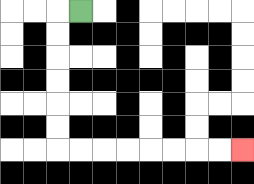{'start': '[3, 0]', 'end': '[10, 6]', 'path_directions': 'L,D,D,D,D,D,D,R,R,R,R,R,R,R,R', 'path_coordinates': '[[3, 0], [2, 0], [2, 1], [2, 2], [2, 3], [2, 4], [2, 5], [2, 6], [3, 6], [4, 6], [5, 6], [6, 6], [7, 6], [8, 6], [9, 6], [10, 6]]'}